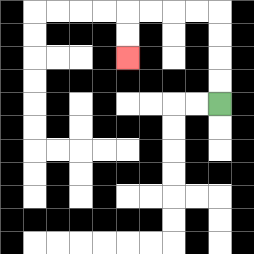{'start': '[9, 4]', 'end': '[5, 2]', 'path_directions': 'U,U,U,U,L,L,L,L,D,D', 'path_coordinates': '[[9, 4], [9, 3], [9, 2], [9, 1], [9, 0], [8, 0], [7, 0], [6, 0], [5, 0], [5, 1], [5, 2]]'}